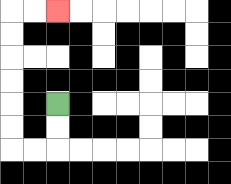{'start': '[2, 4]', 'end': '[2, 0]', 'path_directions': 'D,D,L,L,U,U,U,U,U,U,R,R', 'path_coordinates': '[[2, 4], [2, 5], [2, 6], [1, 6], [0, 6], [0, 5], [0, 4], [0, 3], [0, 2], [0, 1], [0, 0], [1, 0], [2, 0]]'}